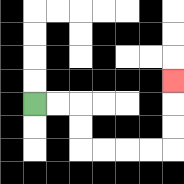{'start': '[1, 4]', 'end': '[7, 3]', 'path_directions': 'R,R,D,D,R,R,R,R,U,U,U', 'path_coordinates': '[[1, 4], [2, 4], [3, 4], [3, 5], [3, 6], [4, 6], [5, 6], [6, 6], [7, 6], [7, 5], [7, 4], [7, 3]]'}